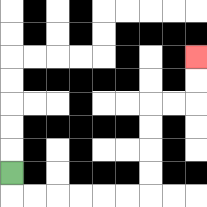{'start': '[0, 7]', 'end': '[8, 2]', 'path_directions': 'D,R,R,R,R,R,R,U,U,U,U,R,R,U,U', 'path_coordinates': '[[0, 7], [0, 8], [1, 8], [2, 8], [3, 8], [4, 8], [5, 8], [6, 8], [6, 7], [6, 6], [6, 5], [6, 4], [7, 4], [8, 4], [8, 3], [8, 2]]'}